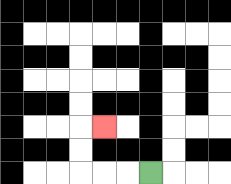{'start': '[6, 7]', 'end': '[4, 5]', 'path_directions': 'L,L,L,U,U,R', 'path_coordinates': '[[6, 7], [5, 7], [4, 7], [3, 7], [3, 6], [3, 5], [4, 5]]'}